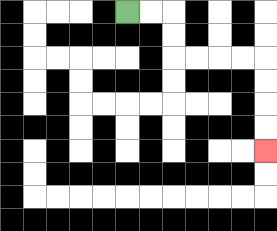{'start': '[5, 0]', 'end': '[11, 6]', 'path_directions': 'R,R,D,D,R,R,R,R,D,D,D,D', 'path_coordinates': '[[5, 0], [6, 0], [7, 0], [7, 1], [7, 2], [8, 2], [9, 2], [10, 2], [11, 2], [11, 3], [11, 4], [11, 5], [11, 6]]'}